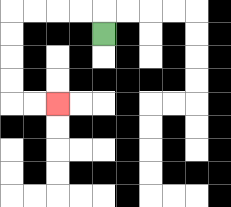{'start': '[4, 1]', 'end': '[2, 4]', 'path_directions': 'U,L,L,L,L,D,D,D,D,R,R', 'path_coordinates': '[[4, 1], [4, 0], [3, 0], [2, 0], [1, 0], [0, 0], [0, 1], [0, 2], [0, 3], [0, 4], [1, 4], [2, 4]]'}